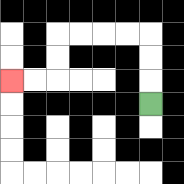{'start': '[6, 4]', 'end': '[0, 3]', 'path_directions': 'U,U,U,L,L,L,L,D,D,L,L', 'path_coordinates': '[[6, 4], [6, 3], [6, 2], [6, 1], [5, 1], [4, 1], [3, 1], [2, 1], [2, 2], [2, 3], [1, 3], [0, 3]]'}